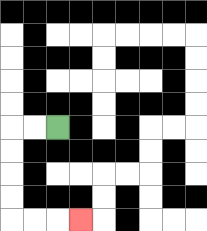{'start': '[2, 5]', 'end': '[3, 9]', 'path_directions': 'L,L,D,D,D,D,R,R,R', 'path_coordinates': '[[2, 5], [1, 5], [0, 5], [0, 6], [0, 7], [0, 8], [0, 9], [1, 9], [2, 9], [3, 9]]'}